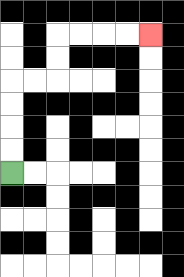{'start': '[0, 7]', 'end': '[6, 1]', 'path_directions': 'U,U,U,U,R,R,U,U,R,R,R,R', 'path_coordinates': '[[0, 7], [0, 6], [0, 5], [0, 4], [0, 3], [1, 3], [2, 3], [2, 2], [2, 1], [3, 1], [4, 1], [5, 1], [6, 1]]'}